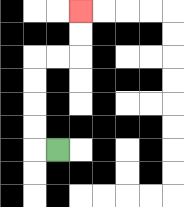{'start': '[2, 6]', 'end': '[3, 0]', 'path_directions': 'L,U,U,U,U,R,R,U,U', 'path_coordinates': '[[2, 6], [1, 6], [1, 5], [1, 4], [1, 3], [1, 2], [2, 2], [3, 2], [3, 1], [3, 0]]'}